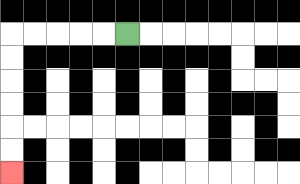{'start': '[5, 1]', 'end': '[0, 7]', 'path_directions': 'L,L,L,L,L,D,D,D,D,D,D', 'path_coordinates': '[[5, 1], [4, 1], [3, 1], [2, 1], [1, 1], [0, 1], [0, 2], [0, 3], [0, 4], [0, 5], [0, 6], [0, 7]]'}